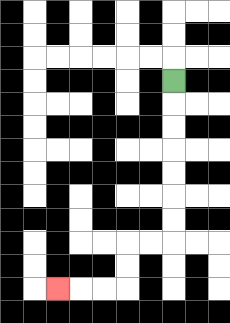{'start': '[7, 3]', 'end': '[2, 12]', 'path_directions': 'D,D,D,D,D,D,D,L,L,D,D,L,L,L', 'path_coordinates': '[[7, 3], [7, 4], [7, 5], [7, 6], [7, 7], [7, 8], [7, 9], [7, 10], [6, 10], [5, 10], [5, 11], [5, 12], [4, 12], [3, 12], [2, 12]]'}